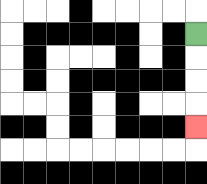{'start': '[8, 1]', 'end': '[8, 5]', 'path_directions': 'D,D,D,D', 'path_coordinates': '[[8, 1], [8, 2], [8, 3], [8, 4], [8, 5]]'}